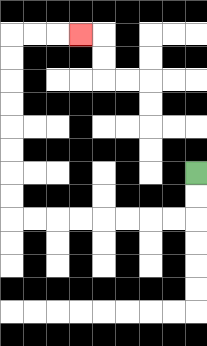{'start': '[8, 7]', 'end': '[3, 1]', 'path_directions': 'D,D,L,L,L,L,L,L,L,L,U,U,U,U,U,U,U,U,R,R,R', 'path_coordinates': '[[8, 7], [8, 8], [8, 9], [7, 9], [6, 9], [5, 9], [4, 9], [3, 9], [2, 9], [1, 9], [0, 9], [0, 8], [0, 7], [0, 6], [0, 5], [0, 4], [0, 3], [0, 2], [0, 1], [1, 1], [2, 1], [3, 1]]'}